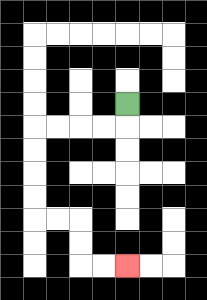{'start': '[5, 4]', 'end': '[5, 11]', 'path_directions': 'D,L,L,L,L,D,D,D,D,R,R,D,D,R,R', 'path_coordinates': '[[5, 4], [5, 5], [4, 5], [3, 5], [2, 5], [1, 5], [1, 6], [1, 7], [1, 8], [1, 9], [2, 9], [3, 9], [3, 10], [3, 11], [4, 11], [5, 11]]'}